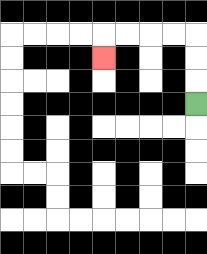{'start': '[8, 4]', 'end': '[4, 2]', 'path_directions': 'U,U,U,L,L,L,L,D', 'path_coordinates': '[[8, 4], [8, 3], [8, 2], [8, 1], [7, 1], [6, 1], [5, 1], [4, 1], [4, 2]]'}